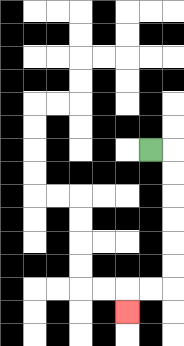{'start': '[6, 6]', 'end': '[5, 13]', 'path_directions': 'R,D,D,D,D,D,D,L,L,D', 'path_coordinates': '[[6, 6], [7, 6], [7, 7], [7, 8], [7, 9], [7, 10], [7, 11], [7, 12], [6, 12], [5, 12], [5, 13]]'}